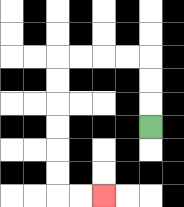{'start': '[6, 5]', 'end': '[4, 8]', 'path_directions': 'U,U,U,L,L,L,L,D,D,D,D,D,D,R,R', 'path_coordinates': '[[6, 5], [6, 4], [6, 3], [6, 2], [5, 2], [4, 2], [3, 2], [2, 2], [2, 3], [2, 4], [2, 5], [2, 6], [2, 7], [2, 8], [3, 8], [4, 8]]'}